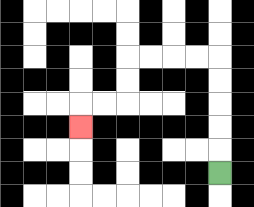{'start': '[9, 7]', 'end': '[3, 5]', 'path_directions': 'U,U,U,U,U,L,L,L,L,D,D,L,L,D', 'path_coordinates': '[[9, 7], [9, 6], [9, 5], [9, 4], [9, 3], [9, 2], [8, 2], [7, 2], [6, 2], [5, 2], [5, 3], [5, 4], [4, 4], [3, 4], [3, 5]]'}